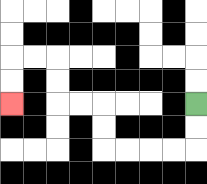{'start': '[8, 4]', 'end': '[0, 4]', 'path_directions': 'D,D,L,L,L,L,U,U,L,L,U,U,L,L,D,D', 'path_coordinates': '[[8, 4], [8, 5], [8, 6], [7, 6], [6, 6], [5, 6], [4, 6], [4, 5], [4, 4], [3, 4], [2, 4], [2, 3], [2, 2], [1, 2], [0, 2], [0, 3], [0, 4]]'}